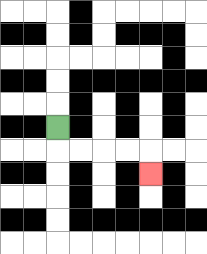{'start': '[2, 5]', 'end': '[6, 7]', 'path_directions': 'D,R,R,R,R,D', 'path_coordinates': '[[2, 5], [2, 6], [3, 6], [4, 6], [5, 6], [6, 6], [6, 7]]'}